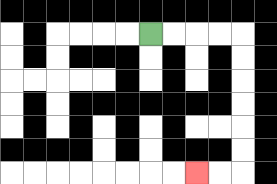{'start': '[6, 1]', 'end': '[8, 7]', 'path_directions': 'R,R,R,R,D,D,D,D,D,D,L,L', 'path_coordinates': '[[6, 1], [7, 1], [8, 1], [9, 1], [10, 1], [10, 2], [10, 3], [10, 4], [10, 5], [10, 6], [10, 7], [9, 7], [8, 7]]'}